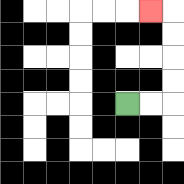{'start': '[5, 4]', 'end': '[6, 0]', 'path_directions': 'R,R,U,U,U,U,L', 'path_coordinates': '[[5, 4], [6, 4], [7, 4], [7, 3], [7, 2], [7, 1], [7, 0], [6, 0]]'}